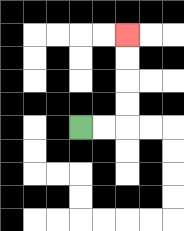{'start': '[3, 5]', 'end': '[5, 1]', 'path_directions': 'R,R,U,U,U,U', 'path_coordinates': '[[3, 5], [4, 5], [5, 5], [5, 4], [5, 3], [5, 2], [5, 1]]'}